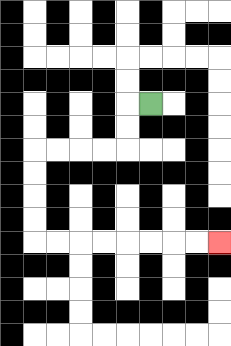{'start': '[6, 4]', 'end': '[9, 10]', 'path_directions': 'L,D,D,L,L,L,L,D,D,D,D,R,R,R,R,R,R,R,R', 'path_coordinates': '[[6, 4], [5, 4], [5, 5], [5, 6], [4, 6], [3, 6], [2, 6], [1, 6], [1, 7], [1, 8], [1, 9], [1, 10], [2, 10], [3, 10], [4, 10], [5, 10], [6, 10], [7, 10], [8, 10], [9, 10]]'}